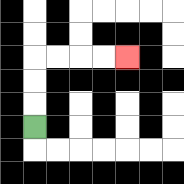{'start': '[1, 5]', 'end': '[5, 2]', 'path_directions': 'U,U,U,R,R,R,R', 'path_coordinates': '[[1, 5], [1, 4], [1, 3], [1, 2], [2, 2], [3, 2], [4, 2], [5, 2]]'}